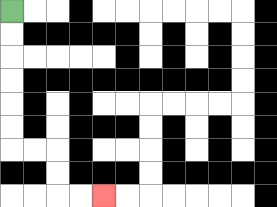{'start': '[0, 0]', 'end': '[4, 8]', 'path_directions': 'D,D,D,D,D,D,R,R,D,D,R,R', 'path_coordinates': '[[0, 0], [0, 1], [0, 2], [0, 3], [0, 4], [0, 5], [0, 6], [1, 6], [2, 6], [2, 7], [2, 8], [3, 8], [4, 8]]'}